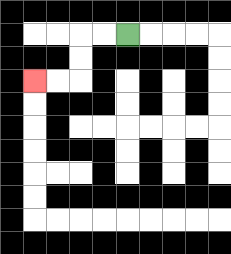{'start': '[5, 1]', 'end': '[1, 3]', 'path_directions': 'L,L,D,D,L,L', 'path_coordinates': '[[5, 1], [4, 1], [3, 1], [3, 2], [3, 3], [2, 3], [1, 3]]'}